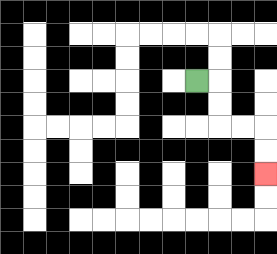{'start': '[8, 3]', 'end': '[11, 7]', 'path_directions': 'R,D,D,R,R,D,D', 'path_coordinates': '[[8, 3], [9, 3], [9, 4], [9, 5], [10, 5], [11, 5], [11, 6], [11, 7]]'}